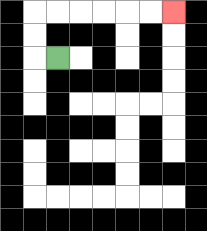{'start': '[2, 2]', 'end': '[7, 0]', 'path_directions': 'L,U,U,R,R,R,R,R,R', 'path_coordinates': '[[2, 2], [1, 2], [1, 1], [1, 0], [2, 0], [3, 0], [4, 0], [5, 0], [6, 0], [7, 0]]'}